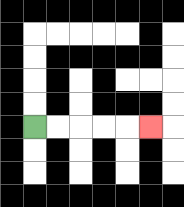{'start': '[1, 5]', 'end': '[6, 5]', 'path_directions': 'R,R,R,R,R', 'path_coordinates': '[[1, 5], [2, 5], [3, 5], [4, 5], [5, 5], [6, 5]]'}